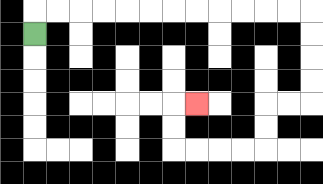{'start': '[1, 1]', 'end': '[8, 4]', 'path_directions': 'U,R,R,R,R,R,R,R,R,R,R,R,R,D,D,D,D,L,L,D,D,L,L,L,L,U,U,R', 'path_coordinates': '[[1, 1], [1, 0], [2, 0], [3, 0], [4, 0], [5, 0], [6, 0], [7, 0], [8, 0], [9, 0], [10, 0], [11, 0], [12, 0], [13, 0], [13, 1], [13, 2], [13, 3], [13, 4], [12, 4], [11, 4], [11, 5], [11, 6], [10, 6], [9, 6], [8, 6], [7, 6], [7, 5], [7, 4], [8, 4]]'}